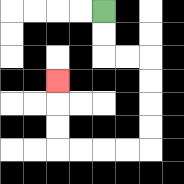{'start': '[4, 0]', 'end': '[2, 3]', 'path_directions': 'D,D,R,R,D,D,D,D,L,L,L,L,U,U,U', 'path_coordinates': '[[4, 0], [4, 1], [4, 2], [5, 2], [6, 2], [6, 3], [6, 4], [6, 5], [6, 6], [5, 6], [4, 6], [3, 6], [2, 6], [2, 5], [2, 4], [2, 3]]'}